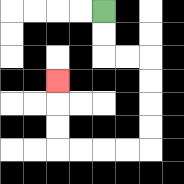{'start': '[4, 0]', 'end': '[2, 3]', 'path_directions': 'D,D,R,R,D,D,D,D,L,L,L,L,U,U,U', 'path_coordinates': '[[4, 0], [4, 1], [4, 2], [5, 2], [6, 2], [6, 3], [6, 4], [6, 5], [6, 6], [5, 6], [4, 6], [3, 6], [2, 6], [2, 5], [2, 4], [2, 3]]'}